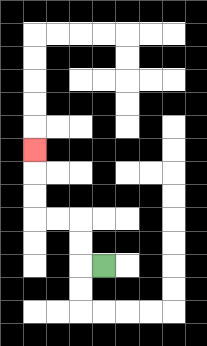{'start': '[4, 11]', 'end': '[1, 6]', 'path_directions': 'L,U,U,L,L,U,U,U', 'path_coordinates': '[[4, 11], [3, 11], [3, 10], [3, 9], [2, 9], [1, 9], [1, 8], [1, 7], [1, 6]]'}